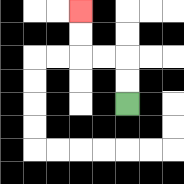{'start': '[5, 4]', 'end': '[3, 0]', 'path_directions': 'U,U,L,L,U,U', 'path_coordinates': '[[5, 4], [5, 3], [5, 2], [4, 2], [3, 2], [3, 1], [3, 0]]'}